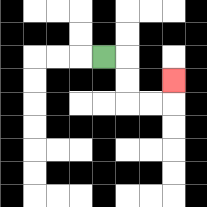{'start': '[4, 2]', 'end': '[7, 3]', 'path_directions': 'R,D,D,R,R,U', 'path_coordinates': '[[4, 2], [5, 2], [5, 3], [5, 4], [6, 4], [7, 4], [7, 3]]'}